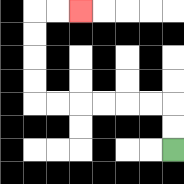{'start': '[7, 6]', 'end': '[3, 0]', 'path_directions': 'U,U,L,L,L,L,L,L,U,U,U,U,R,R', 'path_coordinates': '[[7, 6], [7, 5], [7, 4], [6, 4], [5, 4], [4, 4], [3, 4], [2, 4], [1, 4], [1, 3], [1, 2], [1, 1], [1, 0], [2, 0], [3, 0]]'}